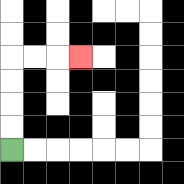{'start': '[0, 6]', 'end': '[3, 2]', 'path_directions': 'U,U,U,U,R,R,R', 'path_coordinates': '[[0, 6], [0, 5], [0, 4], [0, 3], [0, 2], [1, 2], [2, 2], [3, 2]]'}